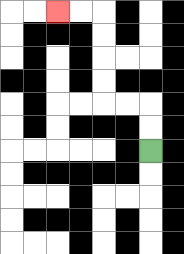{'start': '[6, 6]', 'end': '[2, 0]', 'path_directions': 'U,U,L,L,U,U,U,U,L,L', 'path_coordinates': '[[6, 6], [6, 5], [6, 4], [5, 4], [4, 4], [4, 3], [4, 2], [4, 1], [4, 0], [3, 0], [2, 0]]'}